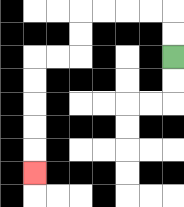{'start': '[7, 2]', 'end': '[1, 7]', 'path_directions': 'U,U,L,L,L,L,D,D,L,L,D,D,D,D,D', 'path_coordinates': '[[7, 2], [7, 1], [7, 0], [6, 0], [5, 0], [4, 0], [3, 0], [3, 1], [3, 2], [2, 2], [1, 2], [1, 3], [1, 4], [1, 5], [1, 6], [1, 7]]'}